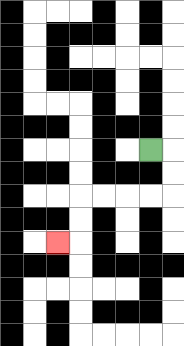{'start': '[6, 6]', 'end': '[2, 10]', 'path_directions': 'R,D,D,L,L,L,L,D,D,L', 'path_coordinates': '[[6, 6], [7, 6], [7, 7], [7, 8], [6, 8], [5, 8], [4, 8], [3, 8], [3, 9], [3, 10], [2, 10]]'}